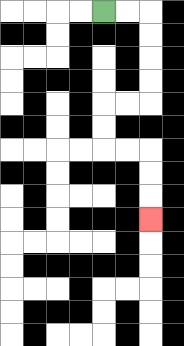{'start': '[4, 0]', 'end': '[6, 9]', 'path_directions': 'R,R,D,D,D,D,L,L,D,D,R,R,D,D,D', 'path_coordinates': '[[4, 0], [5, 0], [6, 0], [6, 1], [6, 2], [6, 3], [6, 4], [5, 4], [4, 4], [4, 5], [4, 6], [5, 6], [6, 6], [6, 7], [6, 8], [6, 9]]'}